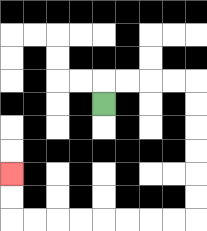{'start': '[4, 4]', 'end': '[0, 7]', 'path_directions': 'U,R,R,R,R,D,D,D,D,D,D,L,L,L,L,L,L,L,L,U,U', 'path_coordinates': '[[4, 4], [4, 3], [5, 3], [6, 3], [7, 3], [8, 3], [8, 4], [8, 5], [8, 6], [8, 7], [8, 8], [8, 9], [7, 9], [6, 9], [5, 9], [4, 9], [3, 9], [2, 9], [1, 9], [0, 9], [0, 8], [0, 7]]'}